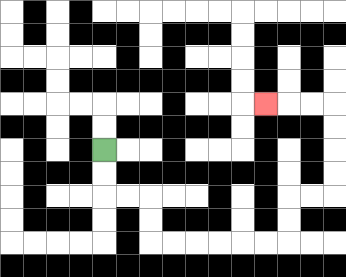{'start': '[4, 6]', 'end': '[11, 4]', 'path_directions': 'D,D,R,R,D,D,R,R,R,R,R,R,U,U,R,R,U,U,U,U,L,L,L', 'path_coordinates': '[[4, 6], [4, 7], [4, 8], [5, 8], [6, 8], [6, 9], [6, 10], [7, 10], [8, 10], [9, 10], [10, 10], [11, 10], [12, 10], [12, 9], [12, 8], [13, 8], [14, 8], [14, 7], [14, 6], [14, 5], [14, 4], [13, 4], [12, 4], [11, 4]]'}